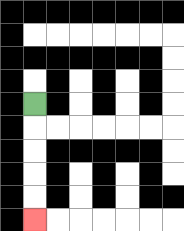{'start': '[1, 4]', 'end': '[1, 9]', 'path_directions': 'D,D,D,D,D', 'path_coordinates': '[[1, 4], [1, 5], [1, 6], [1, 7], [1, 8], [1, 9]]'}